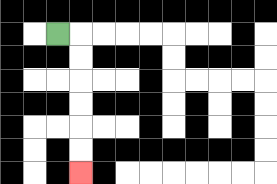{'start': '[2, 1]', 'end': '[3, 7]', 'path_directions': 'R,D,D,D,D,D,D', 'path_coordinates': '[[2, 1], [3, 1], [3, 2], [3, 3], [3, 4], [3, 5], [3, 6], [3, 7]]'}